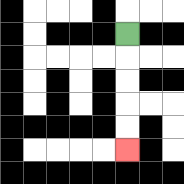{'start': '[5, 1]', 'end': '[5, 6]', 'path_directions': 'D,D,D,D,D', 'path_coordinates': '[[5, 1], [5, 2], [5, 3], [5, 4], [5, 5], [5, 6]]'}